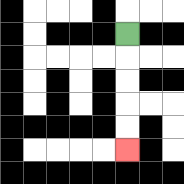{'start': '[5, 1]', 'end': '[5, 6]', 'path_directions': 'D,D,D,D,D', 'path_coordinates': '[[5, 1], [5, 2], [5, 3], [5, 4], [5, 5], [5, 6]]'}